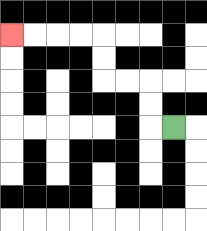{'start': '[7, 5]', 'end': '[0, 1]', 'path_directions': 'L,U,U,L,L,U,U,L,L,L,L', 'path_coordinates': '[[7, 5], [6, 5], [6, 4], [6, 3], [5, 3], [4, 3], [4, 2], [4, 1], [3, 1], [2, 1], [1, 1], [0, 1]]'}